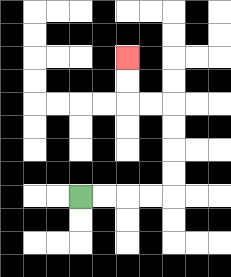{'start': '[3, 8]', 'end': '[5, 2]', 'path_directions': 'R,R,R,R,U,U,U,U,L,L,U,U', 'path_coordinates': '[[3, 8], [4, 8], [5, 8], [6, 8], [7, 8], [7, 7], [7, 6], [7, 5], [7, 4], [6, 4], [5, 4], [5, 3], [5, 2]]'}